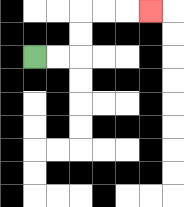{'start': '[1, 2]', 'end': '[6, 0]', 'path_directions': 'R,R,U,U,R,R,R', 'path_coordinates': '[[1, 2], [2, 2], [3, 2], [3, 1], [3, 0], [4, 0], [5, 0], [6, 0]]'}